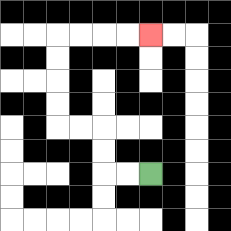{'start': '[6, 7]', 'end': '[6, 1]', 'path_directions': 'L,L,U,U,L,L,U,U,U,U,R,R,R,R', 'path_coordinates': '[[6, 7], [5, 7], [4, 7], [4, 6], [4, 5], [3, 5], [2, 5], [2, 4], [2, 3], [2, 2], [2, 1], [3, 1], [4, 1], [5, 1], [6, 1]]'}